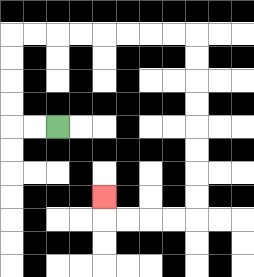{'start': '[2, 5]', 'end': '[4, 8]', 'path_directions': 'L,L,U,U,U,U,R,R,R,R,R,R,R,R,D,D,D,D,D,D,D,D,L,L,L,L,U', 'path_coordinates': '[[2, 5], [1, 5], [0, 5], [0, 4], [0, 3], [0, 2], [0, 1], [1, 1], [2, 1], [3, 1], [4, 1], [5, 1], [6, 1], [7, 1], [8, 1], [8, 2], [8, 3], [8, 4], [8, 5], [8, 6], [8, 7], [8, 8], [8, 9], [7, 9], [6, 9], [5, 9], [4, 9], [4, 8]]'}